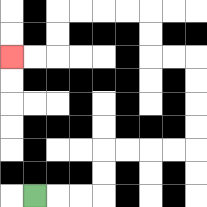{'start': '[1, 8]', 'end': '[0, 2]', 'path_directions': 'R,R,R,U,U,R,R,R,R,U,U,U,U,L,L,U,U,L,L,L,L,D,D,L,L', 'path_coordinates': '[[1, 8], [2, 8], [3, 8], [4, 8], [4, 7], [4, 6], [5, 6], [6, 6], [7, 6], [8, 6], [8, 5], [8, 4], [8, 3], [8, 2], [7, 2], [6, 2], [6, 1], [6, 0], [5, 0], [4, 0], [3, 0], [2, 0], [2, 1], [2, 2], [1, 2], [0, 2]]'}